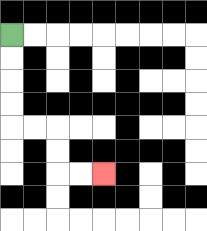{'start': '[0, 1]', 'end': '[4, 7]', 'path_directions': 'D,D,D,D,R,R,D,D,R,R', 'path_coordinates': '[[0, 1], [0, 2], [0, 3], [0, 4], [0, 5], [1, 5], [2, 5], [2, 6], [2, 7], [3, 7], [4, 7]]'}